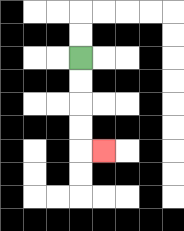{'start': '[3, 2]', 'end': '[4, 6]', 'path_directions': 'D,D,D,D,R', 'path_coordinates': '[[3, 2], [3, 3], [3, 4], [3, 5], [3, 6], [4, 6]]'}